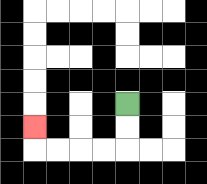{'start': '[5, 4]', 'end': '[1, 5]', 'path_directions': 'D,D,L,L,L,L,U', 'path_coordinates': '[[5, 4], [5, 5], [5, 6], [4, 6], [3, 6], [2, 6], [1, 6], [1, 5]]'}